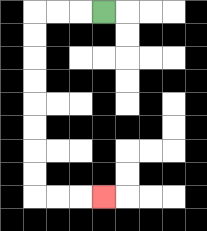{'start': '[4, 0]', 'end': '[4, 8]', 'path_directions': 'L,L,L,D,D,D,D,D,D,D,D,R,R,R', 'path_coordinates': '[[4, 0], [3, 0], [2, 0], [1, 0], [1, 1], [1, 2], [1, 3], [1, 4], [1, 5], [1, 6], [1, 7], [1, 8], [2, 8], [3, 8], [4, 8]]'}